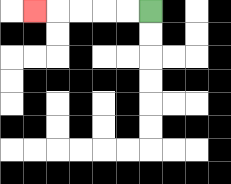{'start': '[6, 0]', 'end': '[1, 0]', 'path_directions': 'L,L,L,L,L', 'path_coordinates': '[[6, 0], [5, 0], [4, 0], [3, 0], [2, 0], [1, 0]]'}